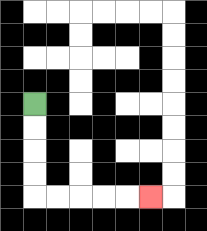{'start': '[1, 4]', 'end': '[6, 8]', 'path_directions': 'D,D,D,D,R,R,R,R,R', 'path_coordinates': '[[1, 4], [1, 5], [1, 6], [1, 7], [1, 8], [2, 8], [3, 8], [4, 8], [5, 8], [6, 8]]'}